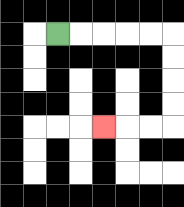{'start': '[2, 1]', 'end': '[4, 5]', 'path_directions': 'R,R,R,R,R,D,D,D,D,L,L,L', 'path_coordinates': '[[2, 1], [3, 1], [4, 1], [5, 1], [6, 1], [7, 1], [7, 2], [7, 3], [7, 4], [7, 5], [6, 5], [5, 5], [4, 5]]'}